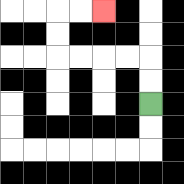{'start': '[6, 4]', 'end': '[4, 0]', 'path_directions': 'U,U,L,L,L,L,U,U,R,R', 'path_coordinates': '[[6, 4], [6, 3], [6, 2], [5, 2], [4, 2], [3, 2], [2, 2], [2, 1], [2, 0], [3, 0], [4, 0]]'}